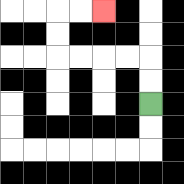{'start': '[6, 4]', 'end': '[4, 0]', 'path_directions': 'U,U,L,L,L,L,U,U,R,R', 'path_coordinates': '[[6, 4], [6, 3], [6, 2], [5, 2], [4, 2], [3, 2], [2, 2], [2, 1], [2, 0], [3, 0], [4, 0]]'}